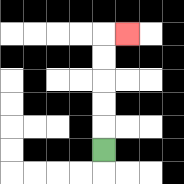{'start': '[4, 6]', 'end': '[5, 1]', 'path_directions': 'U,U,U,U,U,R', 'path_coordinates': '[[4, 6], [4, 5], [4, 4], [4, 3], [4, 2], [4, 1], [5, 1]]'}